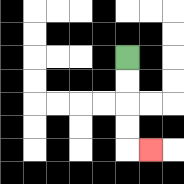{'start': '[5, 2]', 'end': '[6, 6]', 'path_directions': 'D,D,D,D,R', 'path_coordinates': '[[5, 2], [5, 3], [5, 4], [5, 5], [5, 6], [6, 6]]'}